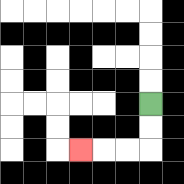{'start': '[6, 4]', 'end': '[3, 6]', 'path_directions': 'D,D,L,L,L', 'path_coordinates': '[[6, 4], [6, 5], [6, 6], [5, 6], [4, 6], [3, 6]]'}